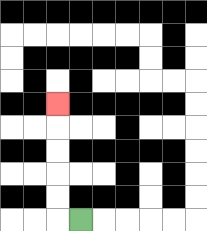{'start': '[3, 9]', 'end': '[2, 4]', 'path_directions': 'L,U,U,U,U,U', 'path_coordinates': '[[3, 9], [2, 9], [2, 8], [2, 7], [2, 6], [2, 5], [2, 4]]'}